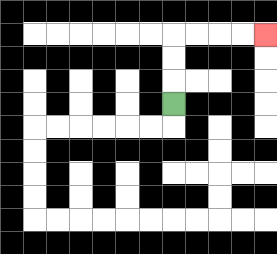{'start': '[7, 4]', 'end': '[11, 1]', 'path_directions': 'U,U,U,R,R,R,R', 'path_coordinates': '[[7, 4], [7, 3], [7, 2], [7, 1], [8, 1], [9, 1], [10, 1], [11, 1]]'}